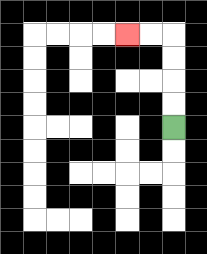{'start': '[7, 5]', 'end': '[5, 1]', 'path_directions': 'U,U,U,U,L,L', 'path_coordinates': '[[7, 5], [7, 4], [7, 3], [7, 2], [7, 1], [6, 1], [5, 1]]'}